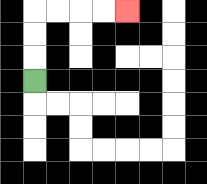{'start': '[1, 3]', 'end': '[5, 0]', 'path_directions': 'U,U,U,R,R,R,R', 'path_coordinates': '[[1, 3], [1, 2], [1, 1], [1, 0], [2, 0], [3, 0], [4, 0], [5, 0]]'}